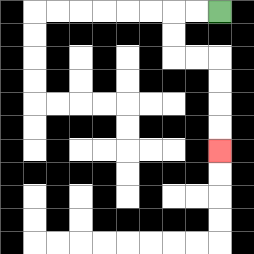{'start': '[9, 0]', 'end': '[9, 6]', 'path_directions': 'L,L,D,D,R,R,D,D,D,D', 'path_coordinates': '[[9, 0], [8, 0], [7, 0], [7, 1], [7, 2], [8, 2], [9, 2], [9, 3], [9, 4], [9, 5], [9, 6]]'}